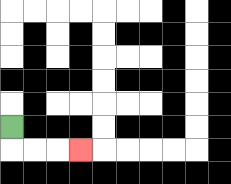{'start': '[0, 5]', 'end': '[3, 6]', 'path_directions': 'D,R,R,R', 'path_coordinates': '[[0, 5], [0, 6], [1, 6], [2, 6], [3, 6]]'}